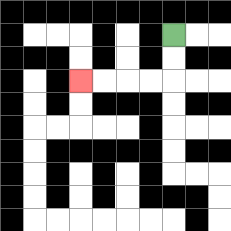{'start': '[7, 1]', 'end': '[3, 3]', 'path_directions': 'D,D,L,L,L,L', 'path_coordinates': '[[7, 1], [7, 2], [7, 3], [6, 3], [5, 3], [4, 3], [3, 3]]'}